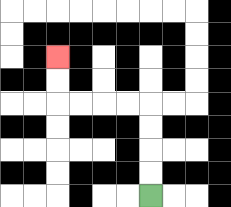{'start': '[6, 8]', 'end': '[2, 2]', 'path_directions': 'U,U,U,U,L,L,L,L,U,U', 'path_coordinates': '[[6, 8], [6, 7], [6, 6], [6, 5], [6, 4], [5, 4], [4, 4], [3, 4], [2, 4], [2, 3], [2, 2]]'}